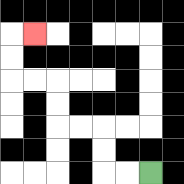{'start': '[6, 7]', 'end': '[1, 1]', 'path_directions': 'L,L,U,U,L,L,U,U,L,L,U,U,R', 'path_coordinates': '[[6, 7], [5, 7], [4, 7], [4, 6], [4, 5], [3, 5], [2, 5], [2, 4], [2, 3], [1, 3], [0, 3], [0, 2], [0, 1], [1, 1]]'}